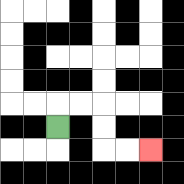{'start': '[2, 5]', 'end': '[6, 6]', 'path_directions': 'U,R,R,D,D,R,R', 'path_coordinates': '[[2, 5], [2, 4], [3, 4], [4, 4], [4, 5], [4, 6], [5, 6], [6, 6]]'}